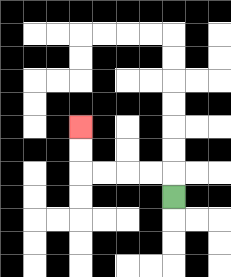{'start': '[7, 8]', 'end': '[3, 5]', 'path_directions': 'U,L,L,L,L,U,U', 'path_coordinates': '[[7, 8], [7, 7], [6, 7], [5, 7], [4, 7], [3, 7], [3, 6], [3, 5]]'}